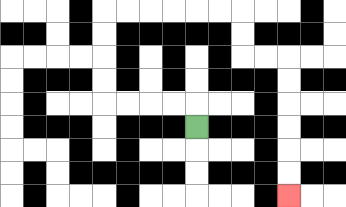{'start': '[8, 5]', 'end': '[12, 8]', 'path_directions': 'U,L,L,L,L,U,U,U,U,R,R,R,R,R,R,D,D,R,R,D,D,D,D,D,D', 'path_coordinates': '[[8, 5], [8, 4], [7, 4], [6, 4], [5, 4], [4, 4], [4, 3], [4, 2], [4, 1], [4, 0], [5, 0], [6, 0], [7, 0], [8, 0], [9, 0], [10, 0], [10, 1], [10, 2], [11, 2], [12, 2], [12, 3], [12, 4], [12, 5], [12, 6], [12, 7], [12, 8]]'}